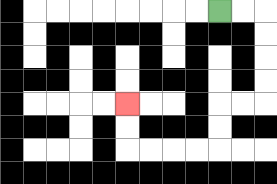{'start': '[9, 0]', 'end': '[5, 4]', 'path_directions': 'R,R,D,D,D,D,L,L,D,D,L,L,L,L,U,U', 'path_coordinates': '[[9, 0], [10, 0], [11, 0], [11, 1], [11, 2], [11, 3], [11, 4], [10, 4], [9, 4], [9, 5], [9, 6], [8, 6], [7, 6], [6, 6], [5, 6], [5, 5], [5, 4]]'}